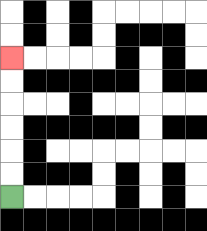{'start': '[0, 8]', 'end': '[0, 2]', 'path_directions': 'U,U,U,U,U,U', 'path_coordinates': '[[0, 8], [0, 7], [0, 6], [0, 5], [0, 4], [0, 3], [0, 2]]'}